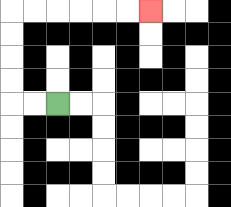{'start': '[2, 4]', 'end': '[6, 0]', 'path_directions': 'L,L,U,U,U,U,R,R,R,R,R,R', 'path_coordinates': '[[2, 4], [1, 4], [0, 4], [0, 3], [0, 2], [0, 1], [0, 0], [1, 0], [2, 0], [3, 0], [4, 0], [5, 0], [6, 0]]'}